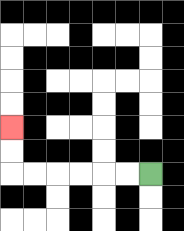{'start': '[6, 7]', 'end': '[0, 5]', 'path_directions': 'L,L,L,L,L,L,U,U', 'path_coordinates': '[[6, 7], [5, 7], [4, 7], [3, 7], [2, 7], [1, 7], [0, 7], [0, 6], [0, 5]]'}